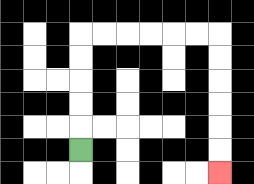{'start': '[3, 6]', 'end': '[9, 7]', 'path_directions': 'U,U,U,U,U,R,R,R,R,R,R,D,D,D,D,D,D', 'path_coordinates': '[[3, 6], [3, 5], [3, 4], [3, 3], [3, 2], [3, 1], [4, 1], [5, 1], [6, 1], [7, 1], [8, 1], [9, 1], [9, 2], [9, 3], [9, 4], [9, 5], [9, 6], [9, 7]]'}